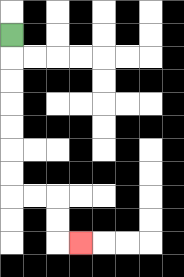{'start': '[0, 1]', 'end': '[3, 10]', 'path_directions': 'D,D,D,D,D,D,D,R,R,D,D,R', 'path_coordinates': '[[0, 1], [0, 2], [0, 3], [0, 4], [0, 5], [0, 6], [0, 7], [0, 8], [1, 8], [2, 8], [2, 9], [2, 10], [3, 10]]'}